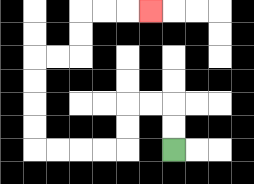{'start': '[7, 6]', 'end': '[6, 0]', 'path_directions': 'U,U,L,L,D,D,L,L,L,L,U,U,U,U,R,R,U,U,R,R,R', 'path_coordinates': '[[7, 6], [7, 5], [7, 4], [6, 4], [5, 4], [5, 5], [5, 6], [4, 6], [3, 6], [2, 6], [1, 6], [1, 5], [1, 4], [1, 3], [1, 2], [2, 2], [3, 2], [3, 1], [3, 0], [4, 0], [5, 0], [6, 0]]'}